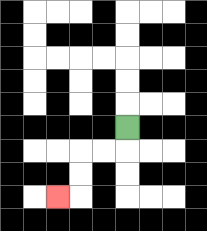{'start': '[5, 5]', 'end': '[2, 8]', 'path_directions': 'D,L,L,D,D,L', 'path_coordinates': '[[5, 5], [5, 6], [4, 6], [3, 6], [3, 7], [3, 8], [2, 8]]'}